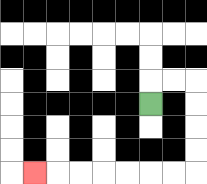{'start': '[6, 4]', 'end': '[1, 7]', 'path_directions': 'U,R,R,D,D,D,D,L,L,L,L,L,L,L', 'path_coordinates': '[[6, 4], [6, 3], [7, 3], [8, 3], [8, 4], [8, 5], [8, 6], [8, 7], [7, 7], [6, 7], [5, 7], [4, 7], [3, 7], [2, 7], [1, 7]]'}